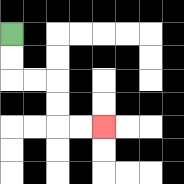{'start': '[0, 1]', 'end': '[4, 5]', 'path_directions': 'D,D,R,R,D,D,R,R', 'path_coordinates': '[[0, 1], [0, 2], [0, 3], [1, 3], [2, 3], [2, 4], [2, 5], [3, 5], [4, 5]]'}